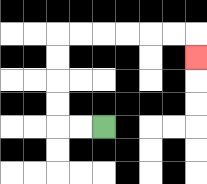{'start': '[4, 5]', 'end': '[8, 2]', 'path_directions': 'L,L,U,U,U,U,R,R,R,R,R,R,D', 'path_coordinates': '[[4, 5], [3, 5], [2, 5], [2, 4], [2, 3], [2, 2], [2, 1], [3, 1], [4, 1], [5, 1], [6, 1], [7, 1], [8, 1], [8, 2]]'}